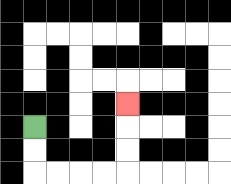{'start': '[1, 5]', 'end': '[5, 4]', 'path_directions': 'D,D,R,R,R,R,U,U,U', 'path_coordinates': '[[1, 5], [1, 6], [1, 7], [2, 7], [3, 7], [4, 7], [5, 7], [5, 6], [5, 5], [5, 4]]'}